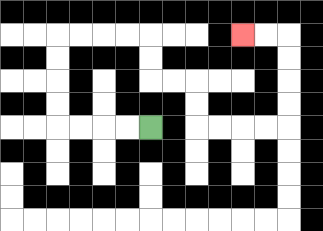{'start': '[6, 5]', 'end': '[10, 1]', 'path_directions': 'L,L,L,L,U,U,U,U,R,R,R,R,D,D,R,R,D,D,R,R,R,R,U,U,U,U,L,L', 'path_coordinates': '[[6, 5], [5, 5], [4, 5], [3, 5], [2, 5], [2, 4], [2, 3], [2, 2], [2, 1], [3, 1], [4, 1], [5, 1], [6, 1], [6, 2], [6, 3], [7, 3], [8, 3], [8, 4], [8, 5], [9, 5], [10, 5], [11, 5], [12, 5], [12, 4], [12, 3], [12, 2], [12, 1], [11, 1], [10, 1]]'}